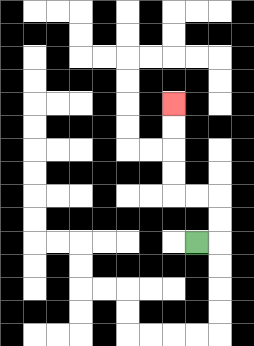{'start': '[8, 10]', 'end': '[7, 4]', 'path_directions': 'R,U,U,L,L,U,U,U,U', 'path_coordinates': '[[8, 10], [9, 10], [9, 9], [9, 8], [8, 8], [7, 8], [7, 7], [7, 6], [7, 5], [7, 4]]'}